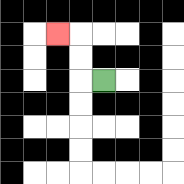{'start': '[4, 3]', 'end': '[2, 1]', 'path_directions': 'L,U,U,L', 'path_coordinates': '[[4, 3], [3, 3], [3, 2], [3, 1], [2, 1]]'}